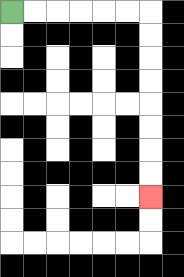{'start': '[0, 0]', 'end': '[6, 8]', 'path_directions': 'R,R,R,R,R,R,D,D,D,D,D,D,D,D', 'path_coordinates': '[[0, 0], [1, 0], [2, 0], [3, 0], [4, 0], [5, 0], [6, 0], [6, 1], [6, 2], [6, 3], [6, 4], [6, 5], [6, 6], [6, 7], [6, 8]]'}